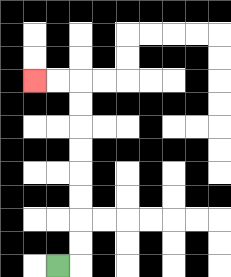{'start': '[2, 11]', 'end': '[1, 3]', 'path_directions': 'R,U,U,U,U,U,U,U,U,L,L', 'path_coordinates': '[[2, 11], [3, 11], [3, 10], [3, 9], [3, 8], [3, 7], [3, 6], [3, 5], [3, 4], [3, 3], [2, 3], [1, 3]]'}